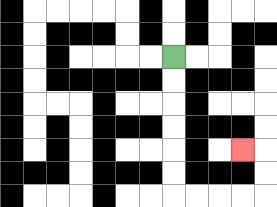{'start': '[7, 2]', 'end': '[10, 6]', 'path_directions': 'D,D,D,D,D,D,R,R,R,R,U,U,L', 'path_coordinates': '[[7, 2], [7, 3], [7, 4], [7, 5], [7, 6], [7, 7], [7, 8], [8, 8], [9, 8], [10, 8], [11, 8], [11, 7], [11, 6], [10, 6]]'}